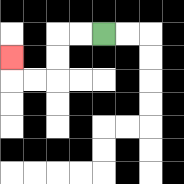{'start': '[4, 1]', 'end': '[0, 2]', 'path_directions': 'L,L,D,D,L,L,U', 'path_coordinates': '[[4, 1], [3, 1], [2, 1], [2, 2], [2, 3], [1, 3], [0, 3], [0, 2]]'}